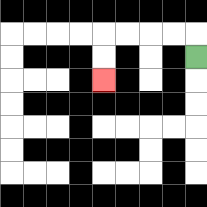{'start': '[8, 2]', 'end': '[4, 3]', 'path_directions': 'U,L,L,L,L,D,D', 'path_coordinates': '[[8, 2], [8, 1], [7, 1], [6, 1], [5, 1], [4, 1], [4, 2], [4, 3]]'}